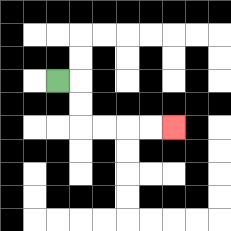{'start': '[2, 3]', 'end': '[7, 5]', 'path_directions': 'R,D,D,R,R,R,R', 'path_coordinates': '[[2, 3], [3, 3], [3, 4], [3, 5], [4, 5], [5, 5], [6, 5], [7, 5]]'}